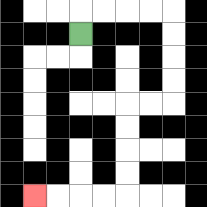{'start': '[3, 1]', 'end': '[1, 8]', 'path_directions': 'U,R,R,R,R,D,D,D,D,L,L,D,D,D,D,L,L,L,L', 'path_coordinates': '[[3, 1], [3, 0], [4, 0], [5, 0], [6, 0], [7, 0], [7, 1], [7, 2], [7, 3], [7, 4], [6, 4], [5, 4], [5, 5], [5, 6], [5, 7], [5, 8], [4, 8], [3, 8], [2, 8], [1, 8]]'}